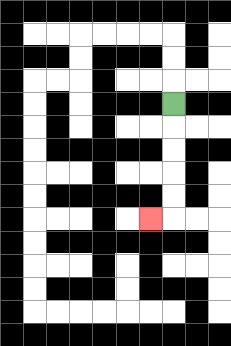{'start': '[7, 4]', 'end': '[6, 9]', 'path_directions': 'D,D,D,D,D,L', 'path_coordinates': '[[7, 4], [7, 5], [7, 6], [7, 7], [7, 8], [7, 9], [6, 9]]'}